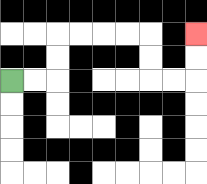{'start': '[0, 3]', 'end': '[8, 1]', 'path_directions': 'R,R,U,U,R,R,R,R,D,D,R,R,U,U', 'path_coordinates': '[[0, 3], [1, 3], [2, 3], [2, 2], [2, 1], [3, 1], [4, 1], [5, 1], [6, 1], [6, 2], [6, 3], [7, 3], [8, 3], [8, 2], [8, 1]]'}